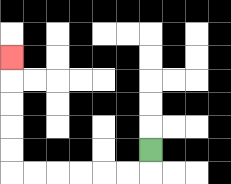{'start': '[6, 6]', 'end': '[0, 2]', 'path_directions': 'D,L,L,L,L,L,L,U,U,U,U,U', 'path_coordinates': '[[6, 6], [6, 7], [5, 7], [4, 7], [3, 7], [2, 7], [1, 7], [0, 7], [0, 6], [0, 5], [0, 4], [0, 3], [0, 2]]'}